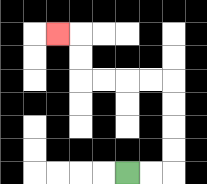{'start': '[5, 7]', 'end': '[2, 1]', 'path_directions': 'R,R,U,U,U,U,L,L,L,L,U,U,L', 'path_coordinates': '[[5, 7], [6, 7], [7, 7], [7, 6], [7, 5], [7, 4], [7, 3], [6, 3], [5, 3], [4, 3], [3, 3], [3, 2], [3, 1], [2, 1]]'}